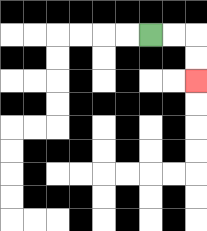{'start': '[6, 1]', 'end': '[8, 3]', 'path_directions': 'R,R,D,D', 'path_coordinates': '[[6, 1], [7, 1], [8, 1], [8, 2], [8, 3]]'}